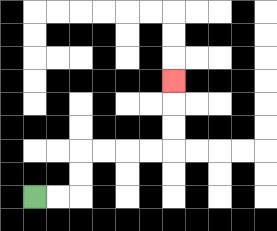{'start': '[1, 8]', 'end': '[7, 3]', 'path_directions': 'R,R,U,U,R,R,R,R,U,U,U', 'path_coordinates': '[[1, 8], [2, 8], [3, 8], [3, 7], [3, 6], [4, 6], [5, 6], [6, 6], [7, 6], [7, 5], [7, 4], [7, 3]]'}